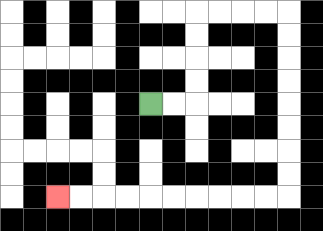{'start': '[6, 4]', 'end': '[2, 8]', 'path_directions': 'R,R,U,U,U,U,R,R,R,R,D,D,D,D,D,D,D,D,L,L,L,L,L,L,L,L,L,L', 'path_coordinates': '[[6, 4], [7, 4], [8, 4], [8, 3], [8, 2], [8, 1], [8, 0], [9, 0], [10, 0], [11, 0], [12, 0], [12, 1], [12, 2], [12, 3], [12, 4], [12, 5], [12, 6], [12, 7], [12, 8], [11, 8], [10, 8], [9, 8], [8, 8], [7, 8], [6, 8], [5, 8], [4, 8], [3, 8], [2, 8]]'}